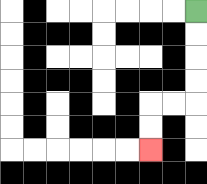{'start': '[8, 0]', 'end': '[6, 6]', 'path_directions': 'D,D,D,D,L,L,D,D', 'path_coordinates': '[[8, 0], [8, 1], [8, 2], [8, 3], [8, 4], [7, 4], [6, 4], [6, 5], [6, 6]]'}